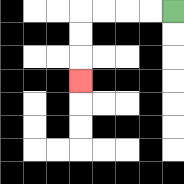{'start': '[7, 0]', 'end': '[3, 3]', 'path_directions': 'L,L,L,L,D,D,D', 'path_coordinates': '[[7, 0], [6, 0], [5, 0], [4, 0], [3, 0], [3, 1], [3, 2], [3, 3]]'}